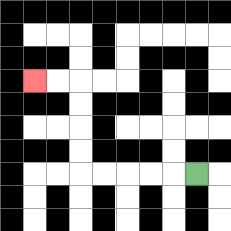{'start': '[8, 7]', 'end': '[1, 3]', 'path_directions': 'L,L,L,L,L,U,U,U,U,L,L', 'path_coordinates': '[[8, 7], [7, 7], [6, 7], [5, 7], [4, 7], [3, 7], [3, 6], [3, 5], [3, 4], [3, 3], [2, 3], [1, 3]]'}